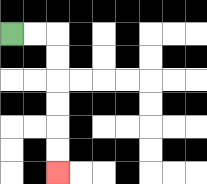{'start': '[0, 1]', 'end': '[2, 7]', 'path_directions': 'R,R,D,D,D,D,D,D', 'path_coordinates': '[[0, 1], [1, 1], [2, 1], [2, 2], [2, 3], [2, 4], [2, 5], [2, 6], [2, 7]]'}